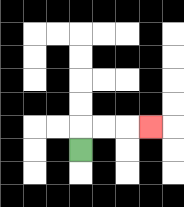{'start': '[3, 6]', 'end': '[6, 5]', 'path_directions': 'U,R,R,R', 'path_coordinates': '[[3, 6], [3, 5], [4, 5], [5, 5], [6, 5]]'}